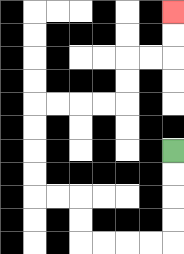{'start': '[7, 6]', 'end': '[7, 0]', 'path_directions': 'D,D,D,D,L,L,L,L,U,U,L,L,U,U,U,U,R,R,R,R,U,U,R,R,U,U', 'path_coordinates': '[[7, 6], [7, 7], [7, 8], [7, 9], [7, 10], [6, 10], [5, 10], [4, 10], [3, 10], [3, 9], [3, 8], [2, 8], [1, 8], [1, 7], [1, 6], [1, 5], [1, 4], [2, 4], [3, 4], [4, 4], [5, 4], [5, 3], [5, 2], [6, 2], [7, 2], [7, 1], [7, 0]]'}